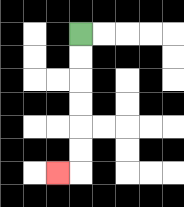{'start': '[3, 1]', 'end': '[2, 7]', 'path_directions': 'D,D,D,D,D,D,L', 'path_coordinates': '[[3, 1], [3, 2], [3, 3], [3, 4], [3, 5], [3, 6], [3, 7], [2, 7]]'}